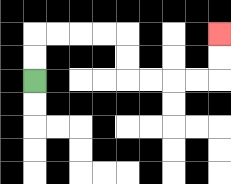{'start': '[1, 3]', 'end': '[9, 1]', 'path_directions': 'U,U,R,R,R,R,D,D,R,R,R,R,U,U', 'path_coordinates': '[[1, 3], [1, 2], [1, 1], [2, 1], [3, 1], [4, 1], [5, 1], [5, 2], [5, 3], [6, 3], [7, 3], [8, 3], [9, 3], [9, 2], [9, 1]]'}